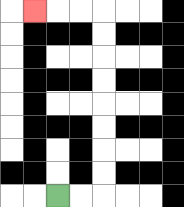{'start': '[2, 8]', 'end': '[1, 0]', 'path_directions': 'R,R,U,U,U,U,U,U,U,U,L,L,L', 'path_coordinates': '[[2, 8], [3, 8], [4, 8], [4, 7], [4, 6], [4, 5], [4, 4], [4, 3], [4, 2], [4, 1], [4, 0], [3, 0], [2, 0], [1, 0]]'}